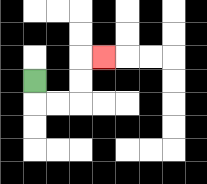{'start': '[1, 3]', 'end': '[4, 2]', 'path_directions': 'D,R,R,U,U,R', 'path_coordinates': '[[1, 3], [1, 4], [2, 4], [3, 4], [3, 3], [3, 2], [4, 2]]'}